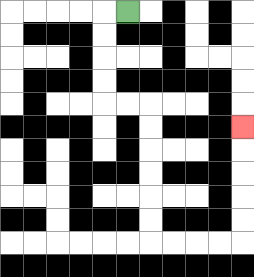{'start': '[5, 0]', 'end': '[10, 5]', 'path_directions': 'L,D,D,D,D,R,R,D,D,D,D,D,D,R,R,R,R,U,U,U,U,U', 'path_coordinates': '[[5, 0], [4, 0], [4, 1], [4, 2], [4, 3], [4, 4], [5, 4], [6, 4], [6, 5], [6, 6], [6, 7], [6, 8], [6, 9], [6, 10], [7, 10], [8, 10], [9, 10], [10, 10], [10, 9], [10, 8], [10, 7], [10, 6], [10, 5]]'}